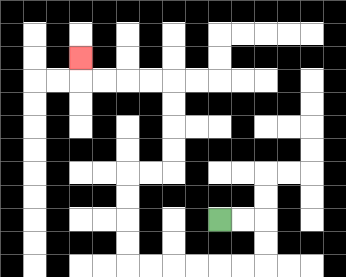{'start': '[9, 9]', 'end': '[3, 2]', 'path_directions': 'R,R,D,D,L,L,L,L,L,L,U,U,U,U,R,R,U,U,U,U,L,L,L,L,U', 'path_coordinates': '[[9, 9], [10, 9], [11, 9], [11, 10], [11, 11], [10, 11], [9, 11], [8, 11], [7, 11], [6, 11], [5, 11], [5, 10], [5, 9], [5, 8], [5, 7], [6, 7], [7, 7], [7, 6], [7, 5], [7, 4], [7, 3], [6, 3], [5, 3], [4, 3], [3, 3], [3, 2]]'}